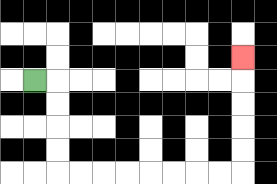{'start': '[1, 3]', 'end': '[10, 2]', 'path_directions': 'R,D,D,D,D,R,R,R,R,R,R,R,R,U,U,U,U,U', 'path_coordinates': '[[1, 3], [2, 3], [2, 4], [2, 5], [2, 6], [2, 7], [3, 7], [4, 7], [5, 7], [6, 7], [7, 7], [8, 7], [9, 7], [10, 7], [10, 6], [10, 5], [10, 4], [10, 3], [10, 2]]'}